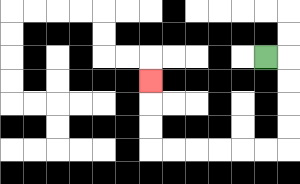{'start': '[11, 2]', 'end': '[6, 3]', 'path_directions': 'R,D,D,D,D,L,L,L,L,L,L,U,U,U', 'path_coordinates': '[[11, 2], [12, 2], [12, 3], [12, 4], [12, 5], [12, 6], [11, 6], [10, 6], [9, 6], [8, 6], [7, 6], [6, 6], [6, 5], [6, 4], [6, 3]]'}